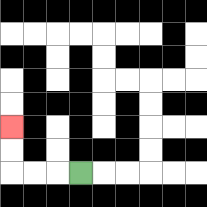{'start': '[3, 7]', 'end': '[0, 5]', 'path_directions': 'L,L,L,U,U', 'path_coordinates': '[[3, 7], [2, 7], [1, 7], [0, 7], [0, 6], [0, 5]]'}